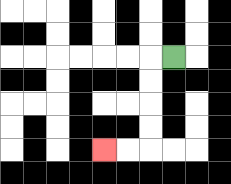{'start': '[7, 2]', 'end': '[4, 6]', 'path_directions': 'L,D,D,D,D,L,L', 'path_coordinates': '[[7, 2], [6, 2], [6, 3], [6, 4], [6, 5], [6, 6], [5, 6], [4, 6]]'}